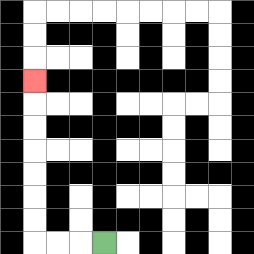{'start': '[4, 10]', 'end': '[1, 3]', 'path_directions': 'L,L,L,U,U,U,U,U,U,U', 'path_coordinates': '[[4, 10], [3, 10], [2, 10], [1, 10], [1, 9], [1, 8], [1, 7], [1, 6], [1, 5], [1, 4], [1, 3]]'}